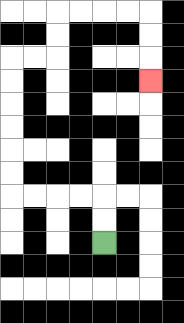{'start': '[4, 10]', 'end': '[6, 3]', 'path_directions': 'U,U,L,L,L,L,U,U,U,U,U,U,R,R,U,U,R,R,R,R,D,D,D', 'path_coordinates': '[[4, 10], [4, 9], [4, 8], [3, 8], [2, 8], [1, 8], [0, 8], [0, 7], [0, 6], [0, 5], [0, 4], [0, 3], [0, 2], [1, 2], [2, 2], [2, 1], [2, 0], [3, 0], [4, 0], [5, 0], [6, 0], [6, 1], [6, 2], [6, 3]]'}